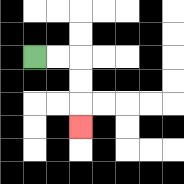{'start': '[1, 2]', 'end': '[3, 5]', 'path_directions': 'R,R,D,D,D', 'path_coordinates': '[[1, 2], [2, 2], [3, 2], [3, 3], [3, 4], [3, 5]]'}